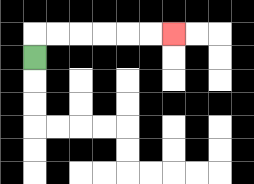{'start': '[1, 2]', 'end': '[7, 1]', 'path_directions': 'U,R,R,R,R,R,R', 'path_coordinates': '[[1, 2], [1, 1], [2, 1], [3, 1], [4, 1], [5, 1], [6, 1], [7, 1]]'}